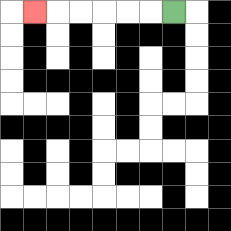{'start': '[7, 0]', 'end': '[1, 0]', 'path_directions': 'L,L,L,L,L,L', 'path_coordinates': '[[7, 0], [6, 0], [5, 0], [4, 0], [3, 0], [2, 0], [1, 0]]'}